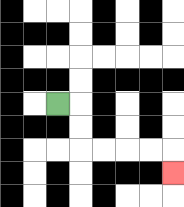{'start': '[2, 4]', 'end': '[7, 7]', 'path_directions': 'R,D,D,R,R,R,R,D', 'path_coordinates': '[[2, 4], [3, 4], [3, 5], [3, 6], [4, 6], [5, 6], [6, 6], [7, 6], [7, 7]]'}